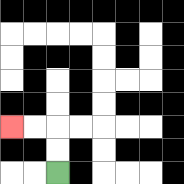{'start': '[2, 7]', 'end': '[0, 5]', 'path_directions': 'U,U,L,L', 'path_coordinates': '[[2, 7], [2, 6], [2, 5], [1, 5], [0, 5]]'}